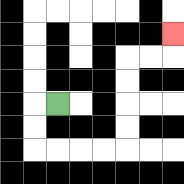{'start': '[2, 4]', 'end': '[7, 1]', 'path_directions': 'L,D,D,R,R,R,R,U,U,U,U,R,R,U', 'path_coordinates': '[[2, 4], [1, 4], [1, 5], [1, 6], [2, 6], [3, 6], [4, 6], [5, 6], [5, 5], [5, 4], [5, 3], [5, 2], [6, 2], [7, 2], [7, 1]]'}